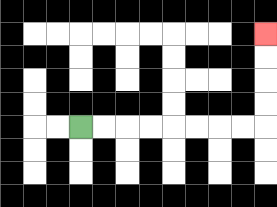{'start': '[3, 5]', 'end': '[11, 1]', 'path_directions': 'R,R,R,R,R,R,R,R,U,U,U,U', 'path_coordinates': '[[3, 5], [4, 5], [5, 5], [6, 5], [7, 5], [8, 5], [9, 5], [10, 5], [11, 5], [11, 4], [11, 3], [11, 2], [11, 1]]'}